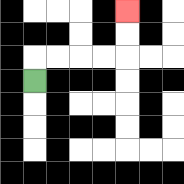{'start': '[1, 3]', 'end': '[5, 0]', 'path_directions': 'U,R,R,R,R,U,U', 'path_coordinates': '[[1, 3], [1, 2], [2, 2], [3, 2], [4, 2], [5, 2], [5, 1], [5, 0]]'}